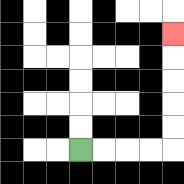{'start': '[3, 6]', 'end': '[7, 1]', 'path_directions': 'R,R,R,R,U,U,U,U,U', 'path_coordinates': '[[3, 6], [4, 6], [5, 6], [6, 6], [7, 6], [7, 5], [7, 4], [7, 3], [7, 2], [7, 1]]'}